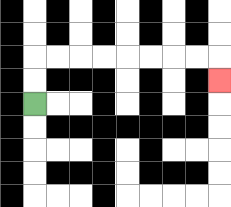{'start': '[1, 4]', 'end': '[9, 3]', 'path_directions': 'U,U,R,R,R,R,R,R,R,R,D', 'path_coordinates': '[[1, 4], [1, 3], [1, 2], [2, 2], [3, 2], [4, 2], [5, 2], [6, 2], [7, 2], [8, 2], [9, 2], [9, 3]]'}